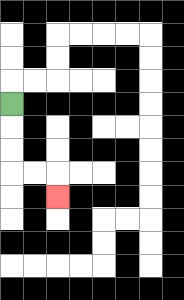{'start': '[0, 4]', 'end': '[2, 8]', 'path_directions': 'D,D,D,R,R,D', 'path_coordinates': '[[0, 4], [0, 5], [0, 6], [0, 7], [1, 7], [2, 7], [2, 8]]'}